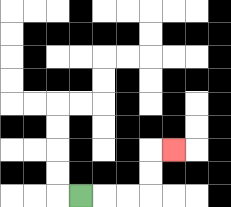{'start': '[3, 8]', 'end': '[7, 6]', 'path_directions': 'R,R,R,U,U,R', 'path_coordinates': '[[3, 8], [4, 8], [5, 8], [6, 8], [6, 7], [6, 6], [7, 6]]'}